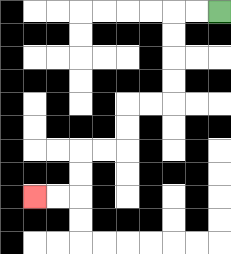{'start': '[9, 0]', 'end': '[1, 8]', 'path_directions': 'L,L,D,D,D,D,L,L,D,D,L,L,D,D,L,L', 'path_coordinates': '[[9, 0], [8, 0], [7, 0], [7, 1], [7, 2], [7, 3], [7, 4], [6, 4], [5, 4], [5, 5], [5, 6], [4, 6], [3, 6], [3, 7], [3, 8], [2, 8], [1, 8]]'}